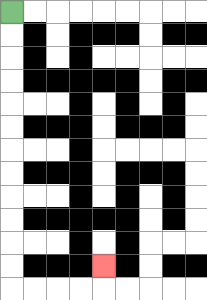{'start': '[0, 0]', 'end': '[4, 11]', 'path_directions': 'D,D,D,D,D,D,D,D,D,D,D,D,R,R,R,R,U', 'path_coordinates': '[[0, 0], [0, 1], [0, 2], [0, 3], [0, 4], [0, 5], [0, 6], [0, 7], [0, 8], [0, 9], [0, 10], [0, 11], [0, 12], [1, 12], [2, 12], [3, 12], [4, 12], [4, 11]]'}